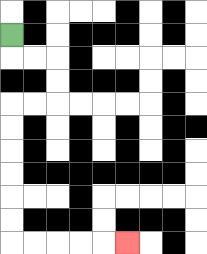{'start': '[0, 1]', 'end': '[5, 10]', 'path_directions': 'D,R,R,D,D,L,L,D,D,D,D,D,D,R,R,R,R,R', 'path_coordinates': '[[0, 1], [0, 2], [1, 2], [2, 2], [2, 3], [2, 4], [1, 4], [0, 4], [0, 5], [0, 6], [0, 7], [0, 8], [0, 9], [0, 10], [1, 10], [2, 10], [3, 10], [4, 10], [5, 10]]'}